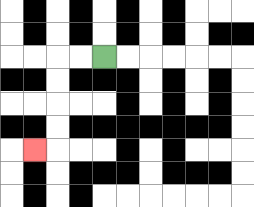{'start': '[4, 2]', 'end': '[1, 6]', 'path_directions': 'L,L,D,D,D,D,L', 'path_coordinates': '[[4, 2], [3, 2], [2, 2], [2, 3], [2, 4], [2, 5], [2, 6], [1, 6]]'}